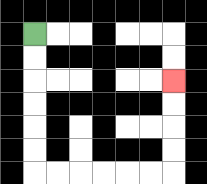{'start': '[1, 1]', 'end': '[7, 3]', 'path_directions': 'D,D,D,D,D,D,R,R,R,R,R,R,U,U,U,U', 'path_coordinates': '[[1, 1], [1, 2], [1, 3], [1, 4], [1, 5], [1, 6], [1, 7], [2, 7], [3, 7], [4, 7], [5, 7], [6, 7], [7, 7], [7, 6], [7, 5], [7, 4], [7, 3]]'}